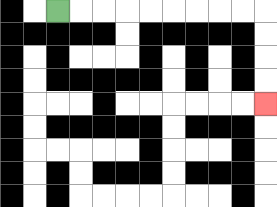{'start': '[2, 0]', 'end': '[11, 4]', 'path_directions': 'R,R,R,R,R,R,R,R,R,D,D,D,D', 'path_coordinates': '[[2, 0], [3, 0], [4, 0], [5, 0], [6, 0], [7, 0], [8, 0], [9, 0], [10, 0], [11, 0], [11, 1], [11, 2], [11, 3], [11, 4]]'}